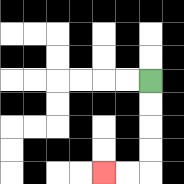{'start': '[6, 3]', 'end': '[4, 7]', 'path_directions': 'D,D,D,D,L,L', 'path_coordinates': '[[6, 3], [6, 4], [6, 5], [6, 6], [6, 7], [5, 7], [4, 7]]'}